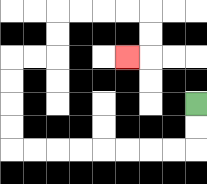{'start': '[8, 4]', 'end': '[5, 2]', 'path_directions': 'D,D,L,L,L,L,L,L,L,L,U,U,U,U,R,R,U,U,R,R,R,R,D,D,L', 'path_coordinates': '[[8, 4], [8, 5], [8, 6], [7, 6], [6, 6], [5, 6], [4, 6], [3, 6], [2, 6], [1, 6], [0, 6], [0, 5], [0, 4], [0, 3], [0, 2], [1, 2], [2, 2], [2, 1], [2, 0], [3, 0], [4, 0], [5, 0], [6, 0], [6, 1], [6, 2], [5, 2]]'}